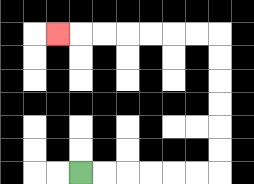{'start': '[3, 7]', 'end': '[2, 1]', 'path_directions': 'R,R,R,R,R,R,U,U,U,U,U,U,L,L,L,L,L,L,L', 'path_coordinates': '[[3, 7], [4, 7], [5, 7], [6, 7], [7, 7], [8, 7], [9, 7], [9, 6], [9, 5], [9, 4], [9, 3], [9, 2], [9, 1], [8, 1], [7, 1], [6, 1], [5, 1], [4, 1], [3, 1], [2, 1]]'}